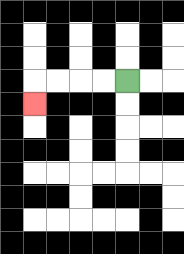{'start': '[5, 3]', 'end': '[1, 4]', 'path_directions': 'L,L,L,L,D', 'path_coordinates': '[[5, 3], [4, 3], [3, 3], [2, 3], [1, 3], [1, 4]]'}